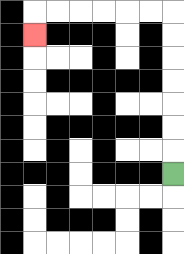{'start': '[7, 7]', 'end': '[1, 1]', 'path_directions': 'U,U,U,U,U,U,U,L,L,L,L,L,L,D', 'path_coordinates': '[[7, 7], [7, 6], [7, 5], [7, 4], [7, 3], [7, 2], [7, 1], [7, 0], [6, 0], [5, 0], [4, 0], [3, 0], [2, 0], [1, 0], [1, 1]]'}